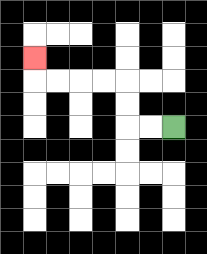{'start': '[7, 5]', 'end': '[1, 2]', 'path_directions': 'L,L,U,U,L,L,L,L,U', 'path_coordinates': '[[7, 5], [6, 5], [5, 5], [5, 4], [5, 3], [4, 3], [3, 3], [2, 3], [1, 3], [1, 2]]'}